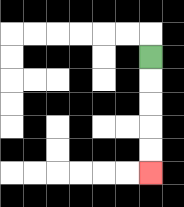{'start': '[6, 2]', 'end': '[6, 7]', 'path_directions': 'D,D,D,D,D', 'path_coordinates': '[[6, 2], [6, 3], [6, 4], [6, 5], [6, 6], [6, 7]]'}